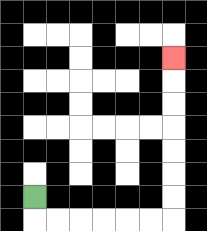{'start': '[1, 8]', 'end': '[7, 2]', 'path_directions': 'D,R,R,R,R,R,R,U,U,U,U,U,U,U', 'path_coordinates': '[[1, 8], [1, 9], [2, 9], [3, 9], [4, 9], [5, 9], [6, 9], [7, 9], [7, 8], [7, 7], [7, 6], [7, 5], [7, 4], [7, 3], [7, 2]]'}